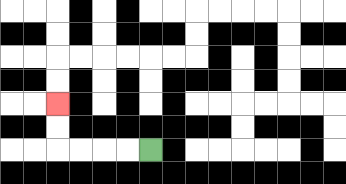{'start': '[6, 6]', 'end': '[2, 4]', 'path_directions': 'L,L,L,L,U,U', 'path_coordinates': '[[6, 6], [5, 6], [4, 6], [3, 6], [2, 6], [2, 5], [2, 4]]'}